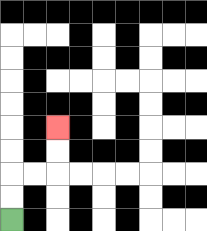{'start': '[0, 9]', 'end': '[2, 5]', 'path_directions': 'U,U,R,R,U,U', 'path_coordinates': '[[0, 9], [0, 8], [0, 7], [1, 7], [2, 7], [2, 6], [2, 5]]'}